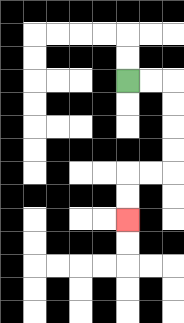{'start': '[5, 3]', 'end': '[5, 9]', 'path_directions': 'R,R,D,D,D,D,L,L,D,D', 'path_coordinates': '[[5, 3], [6, 3], [7, 3], [7, 4], [7, 5], [7, 6], [7, 7], [6, 7], [5, 7], [5, 8], [5, 9]]'}